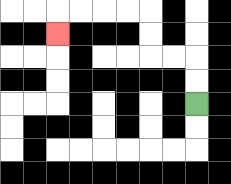{'start': '[8, 4]', 'end': '[2, 1]', 'path_directions': 'U,U,L,L,U,U,L,L,L,L,D', 'path_coordinates': '[[8, 4], [8, 3], [8, 2], [7, 2], [6, 2], [6, 1], [6, 0], [5, 0], [4, 0], [3, 0], [2, 0], [2, 1]]'}